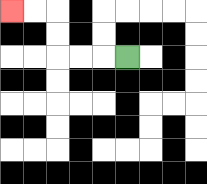{'start': '[5, 2]', 'end': '[0, 0]', 'path_directions': 'L,L,L,U,U,L,L', 'path_coordinates': '[[5, 2], [4, 2], [3, 2], [2, 2], [2, 1], [2, 0], [1, 0], [0, 0]]'}